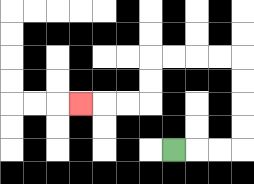{'start': '[7, 6]', 'end': '[3, 4]', 'path_directions': 'R,R,R,U,U,U,U,L,L,L,L,D,D,L,L,L', 'path_coordinates': '[[7, 6], [8, 6], [9, 6], [10, 6], [10, 5], [10, 4], [10, 3], [10, 2], [9, 2], [8, 2], [7, 2], [6, 2], [6, 3], [6, 4], [5, 4], [4, 4], [3, 4]]'}